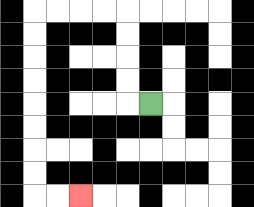{'start': '[6, 4]', 'end': '[3, 8]', 'path_directions': 'L,U,U,U,U,L,L,L,L,D,D,D,D,D,D,D,D,R,R', 'path_coordinates': '[[6, 4], [5, 4], [5, 3], [5, 2], [5, 1], [5, 0], [4, 0], [3, 0], [2, 0], [1, 0], [1, 1], [1, 2], [1, 3], [1, 4], [1, 5], [1, 6], [1, 7], [1, 8], [2, 8], [3, 8]]'}